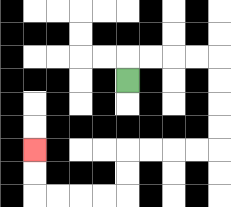{'start': '[5, 3]', 'end': '[1, 6]', 'path_directions': 'U,R,R,R,R,D,D,D,D,L,L,L,L,D,D,L,L,L,L,U,U', 'path_coordinates': '[[5, 3], [5, 2], [6, 2], [7, 2], [8, 2], [9, 2], [9, 3], [9, 4], [9, 5], [9, 6], [8, 6], [7, 6], [6, 6], [5, 6], [5, 7], [5, 8], [4, 8], [3, 8], [2, 8], [1, 8], [1, 7], [1, 6]]'}